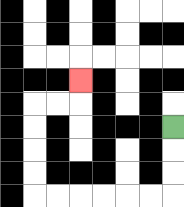{'start': '[7, 5]', 'end': '[3, 3]', 'path_directions': 'D,D,D,L,L,L,L,L,L,U,U,U,U,R,R,U', 'path_coordinates': '[[7, 5], [7, 6], [7, 7], [7, 8], [6, 8], [5, 8], [4, 8], [3, 8], [2, 8], [1, 8], [1, 7], [1, 6], [1, 5], [1, 4], [2, 4], [3, 4], [3, 3]]'}